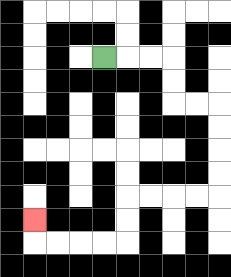{'start': '[4, 2]', 'end': '[1, 9]', 'path_directions': 'R,R,R,D,D,R,R,D,D,D,D,L,L,L,L,D,D,L,L,L,L,U', 'path_coordinates': '[[4, 2], [5, 2], [6, 2], [7, 2], [7, 3], [7, 4], [8, 4], [9, 4], [9, 5], [9, 6], [9, 7], [9, 8], [8, 8], [7, 8], [6, 8], [5, 8], [5, 9], [5, 10], [4, 10], [3, 10], [2, 10], [1, 10], [1, 9]]'}